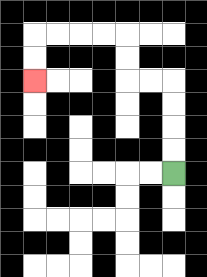{'start': '[7, 7]', 'end': '[1, 3]', 'path_directions': 'U,U,U,U,L,L,U,U,L,L,L,L,D,D', 'path_coordinates': '[[7, 7], [7, 6], [7, 5], [7, 4], [7, 3], [6, 3], [5, 3], [5, 2], [5, 1], [4, 1], [3, 1], [2, 1], [1, 1], [1, 2], [1, 3]]'}